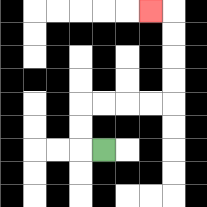{'start': '[4, 6]', 'end': '[6, 0]', 'path_directions': 'L,U,U,R,R,R,R,U,U,U,U,L', 'path_coordinates': '[[4, 6], [3, 6], [3, 5], [3, 4], [4, 4], [5, 4], [6, 4], [7, 4], [7, 3], [7, 2], [7, 1], [7, 0], [6, 0]]'}